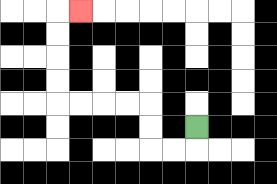{'start': '[8, 5]', 'end': '[3, 0]', 'path_directions': 'D,L,L,U,U,L,L,L,L,U,U,U,U,R', 'path_coordinates': '[[8, 5], [8, 6], [7, 6], [6, 6], [6, 5], [6, 4], [5, 4], [4, 4], [3, 4], [2, 4], [2, 3], [2, 2], [2, 1], [2, 0], [3, 0]]'}